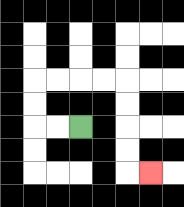{'start': '[3, 5]', 'end': '[6, 7]', 'path_directions': 'L,L,U,U,R,R,R,R,D,D,D,D,R', 'path_coordinates': '[[3, 5], [2, 5], [1, 5], [1, 4], [1, 3], [2, 3], [3, 3], [4, 3], [5, 3], [5, 4], [5, 5], [5, 6], [5, 7], [6, 7]]'}